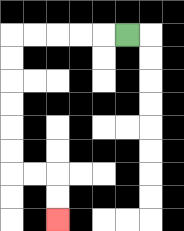{'start': '[5, 1]', 'end': '[2, 9]', 'path_directions': 'L,L,L,L,L,D,D,D,D,D,D,R,R,D,D', 'path_coordinates': '[[5, 1], [4, 1], [3, 1], [2, 1], [1, 1], [0, 1], [0, 2], [0, 3], [0, 4], [0, 5], [0, 6], [0, 7], [1, 7], [2, 7], [2, 8], [2, 9]]'}